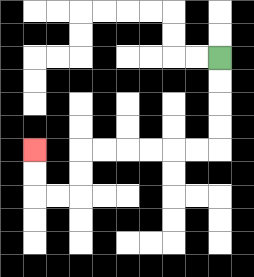{'start': '[9, 2]', 'end': '[1, 6]', 'path_directions': 'D,D,D,D,L,L,L,L,L,L,D,D,L,L,U,U', 'path_coordinates': '[[9, 2], [9, 3], [9, 4], [9, 5], [9, 6], [8, 6], [7, 6], [6, 6], [5, 6], [4, 6], [3, 6], [3, 7], [3, 8], [2, 8], [1, 8], [1, 7], [1, 6]]'}